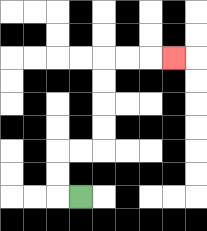{'start': '[3, 8]', 'end': '[7, 2]', 'path_directions': 'L,U,U,R,R,U,U,U,U,R,R,R', 'path_coordinates': '[[3, 8], [2, 8], [2, 7], [2, 6], [3, 6], [4, 6], [4, 5], [4, 4], [4, 3], [4, 2], [5, 2], [6, 2], [7, 2]]'}